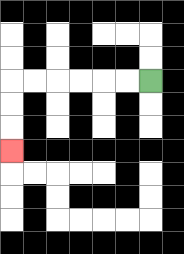{'start': '[6, 3]', 'end': '[0, 6]', 'path_directions': 'L,L,L,L,L,L,D,D,D', 'path_coordinates': '[[6, 3], [5, 3], [4, 3], [3, 3], [2, 3], [1, 3], [0, 3], [0, 4], [0, 5], [0, 6]]'}